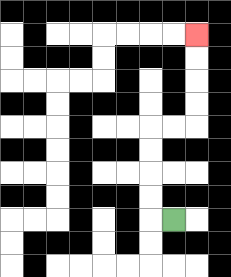{'start': '[7, 9]', 'end': '[8, 1]', 'path_directions': 'L,U,U,U,U,R,R,U,U,U,U', 'path_coordinates': '[[7, 9], [6, 9], [6, 8], [6, 7], [6, 6], [6, 5], [7, 5], [8, 5], [8, 4], [8, 3], [8, 2], [8, 1]]'}